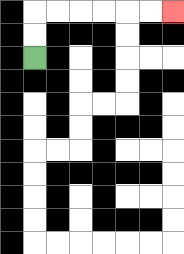{'start': '[1, 2]', 'end': '[7, 0]', 'path_directions': 'U,U,R,R,R,R,R,R', 'path_coordinates': '[[1, 2], [1, 1], [1, 0], [2, 0], [3, 0], [4, 0], [5, 0], [6, 0], [7, 0]]'}